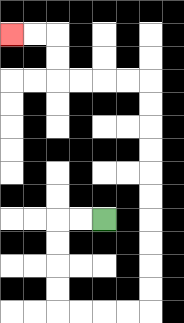{'start': '[4, 9]', 'end': '[0, 1]', 'path_directions': 'L,L,D,D,D,D,R,R,R,R,U,U,U,U,U,U,U,U,U,U,L,L,L,L,U,U,L,L', 'path_coordinates': '[[4, 9], [3, 9], [2, 9], [2, 10], [2, 11], [2, 12], [2, 13], [3, 13], [4, 13], [5, 13], [6, 13], [6, 12], [6, 11], [6, 10], [6, 9], [6, 8], [6, 7], [6, 6], [6, 5], [6, 4], [6, 3], [5, 3], [4, 3], [3, 3], [2, 3], [2, 2], [2, 1], [1, 1], [0, 1]]'}